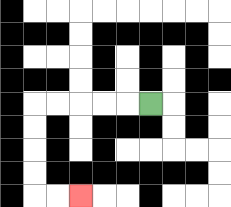{'start': '[6, 4]', 'end': '[3, 8]', 'path_directions': 'L,L,L,L,L,D,D,D,D,R,R', 'path_coordinates': '[[6, 4], [5, 4], [4, 4], [3, 4], [2, 4], [1, 4], [1, 5], [1, 6], [1, 7], [1, 8], [2, 8], [3, 8]]'}